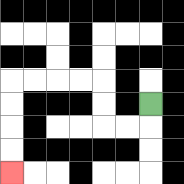{'start': '[6, 4]', 'end': '[0, 7]', 'path_directions': 'D,L,L,U,U,L,L,L,L,D,D,D,D', 'path_coordinates': '[[6, 4], [6, 5], [5, 5], [4, 5], [4, 4], [4, 3], [3, 3], [2, 3], [1, 3], [0, 3], [0, 4], [0, 5], [0, 6], [0, 7]]'}